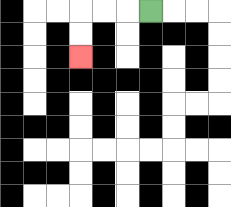{'start': '[6, 0]', 'end': '[3, 2]', 'path_directions': 'L,L,L,D,D', 'path_coordinates': '[[6, 0], [5, 0], [4, 0], [3, 0], [3, 1], [3, 2]]'}